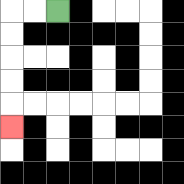{'start': '[2, 0]', 'end': '[0, 5]', 'path_directions': 'L,L,D,D,D,D,D', 'path_coordinates': '[[2, 0], [1, 0], [0, 0], [0, 1], [0, 2], [0, 3], [0, 4], [0, 5]]'}